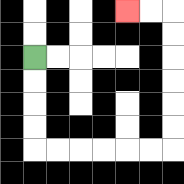{'start': '[1, 2]', 'end': '[5, 0]', 'path_directions': 'D,D,D,D,R,R,R,R,R,R,U,U,U,U,U,U,L,L', 'path_coordinates': '[[1, 2], [1, 3], [1, 4], [1, 5], [1, 6], [2, 6], [3, 6], [4, 6], [5, 6], [6, 6], [7, 6], [7, 5], [7, 4], [7, 3], [7, 2], [7, 1], [7, 0], [6, 0], [5, 0]]'}